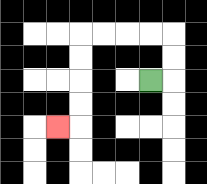{'start': '[6, 3]', 'end': '[2, 5]', 'path_directions': 'R,U,U,L,L,L,L,D,D,D,D,L', 'path_coordinates': '[[6, 3], [7, 3], [7, 2], [7, 1], [6, 1], [5, 1], [4, 1], [3, 1], [3, 2], [3, 3], [3, 4], [3, 5], [2, 5]]'}